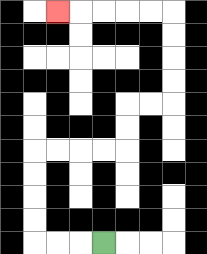{'start': '[4, 10]', 'end': '[2, 0]', 'path_directions': 'L,L,L,U,U,U,U,R,R,R,R,U,U,R,R,U,U,U,U,L,L,L,L,L', 'path_coordinates': '[[4, 10], [3, 10], [2, 10], [1, 10], [1, 9], [1, 8], [1, 7], [1, 6], [2, 6], [3, 6], [4, 6], [5, 6], [5, 5], [5, 4], [6, 4], [7, 4], [7, 3], [7, 2], [7, 1], [7, 0], [6, 0], [5, 0], [4, 0], [3, 0], [2, 0]]'}